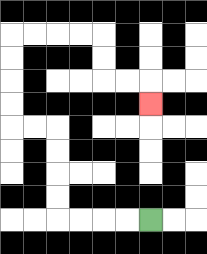{'start': '[6, 9]', 'end': '[6, 4]', 'path_directions': 'L,L,L,L,U,U,U,U,L,L,U,U,U,U,R,R,R,R,D,D,R,R,D', 'path_coordinates': '[[6, 9], [5, 9], [4, 9], [3, 9], [2, 9], [2, 8], [2, 7], [2, 6], [2, 5], [1, 5], [0, 5], [0, 4], [0, 3], [0, 2], [0, 1], [1, 1], [2, 1], [3, 1], [4, 1], [4, 2], [4, 3], [5, 3], [6, 3], [6, 4]]'}